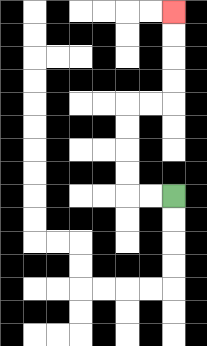{'start': '[7, 8]', 'end': '[7, 0]', 'path_directions': 'L,L,U,U,U,U,R,R,U,U,U,U', 'path_coordinates': '[[7, 8], [6, 8], [5, 8], [5, 7], [5, 6], [5, 5], [5, 4], [6, 4], [7, 4], [7, 3], [7, 2], [7, 1], [7, 0]]'}